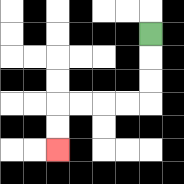{'start': '[6, 1]', 'end': '[2, 6]', 'path_directions': 'D,D,D,L,L,L,L,D,D', 'path_coordinates': '[[6, 1], [6, 2], [6, 3], [6, 4], [5, 4], [4, 4], [3, 4], [2, 4], [2, 5], [2, 6]]'}